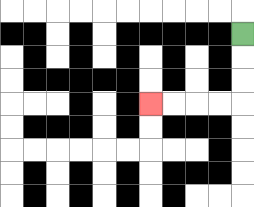{'start': '[10, 1]', 'end': '[6, 4]', 'path_directions': 'D,D,D,L,L,L,L', 'path_coordinates': '[[10, 1], [10, 2], [10, 3], [10, 4], [9, 4], [8, 4], [7, 4], [6, 4]]'}